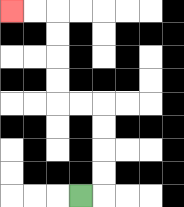{'start': '[3, 8]', 'end': '[0, 0]', 'path_directions': 'R,U,U,U,U,L,L,U,U,U,U,L,L', 'path_coordinates': '[[3, 8], [4, 8], [4, 7], [4, 6], [4, 5], [4, 4], [3, 4], [2, 4], [2, 3], [2, 2], [2, 1], [2, 0], [1, 0], [0, 0]]'}